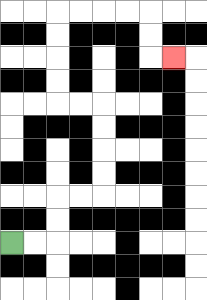{'start': '[0, 10]', 'end': '[7, 2]', 'path_directions': 'R,R,U,U,R,R,U,U,U,U,L,L,U,U,U,U,R,R,R,R,D,D,R', 'path_coordinates': '[[0, 10], [1, 10], [2, 10], [2, 9], [2, 8], [3, 8], [4, 8], [4, 7], [4, 6], [4, 5], [4, 4], [3, 4], [2, 4], [2, 3], [2, 2], [2, 1], [2, 0], [3, 0], [4, 0], [5, 0], [6, 0], [6, 1], [6, 2], [7, 2]]'}